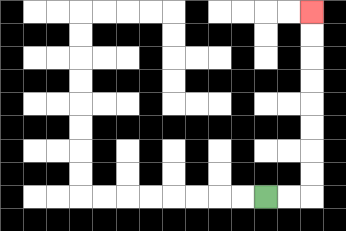{'start': '[11, 8]', 'end': '[13, 0]', 'path_directions': 'R,R,U,U,U,U,U,U,U,U', 'path_coordinates': '[[11, 8], [12, 8], [13, 8], [13, 7], [13, 6], [13, 5], [13, 4], [13, 3], [13, 2], [13, 1], [13, 0]]'}